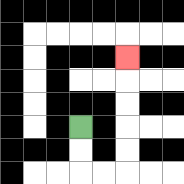{'start': '[3, 5]', 'end': '[5, 2]', 'path_directions': 'D,D,R,R,U,U,U,U,U', 'path_coordinates': '[[3, 5], [3, 6], [3, 7], [4, 7], [5, 7], [5, 6], [5, 5], [5, 4], [5, 3], [5, 2]]'}